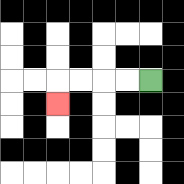{'start': '[6, 3]', 'end': '[2, 4]', 'path_directions': 'L,L,L,L,D', 'path_coordinates': '[[6, 3], [5, 3], [4, 3], [3, 3], [2, 3], [2, 4]]'}